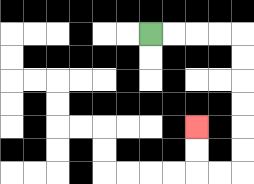{'start': '[6, 1]', 'end': '[8, 5]', 'path_directions': 'R,R,R,R,D,D,D,D,D,D,L,L,U,U', 'path_coordinates': '[[6, 1], [7, 1], [8, 1], [9, 1], [10, 1], [10, 2], [10, 3], [10, 4], [10, 5], [10, 6], [10, 7], [9, 7], [8, 7], [8, 6], [8, 5]]'}